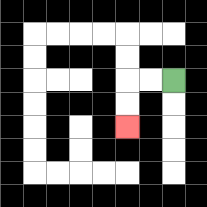{'start': '[7, 3]', 'end': '[5, 5]', 'path_directions': 'L,L,D,D', 'path_coordinates': '[[7, 3], [6, 3], [5, 3], [5, 4], [5, 5]]'}